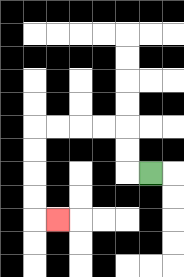{'start': '[6, 7]', 'end': '[2, 9]', 'path_directions': 'L,U,U,L,L,L,L,D,D,D,D,R', 'path_coordinates': '[[6, 7], [5, 7], [5, 6], [5, 5], [4, 5], [3, 5], [2, 5], [1, 5], [1, 6], [1, 7], [1, 8], [1, 9], [2, 9]]'}